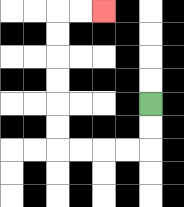{'start': '[6, 4]', 'end': '[4, 0]', 'path_directions': 'D,D,L,L,L,L,U,U,U,U,U,U,R,R', 'path_coordinates': '[[6, 4], [6, 5], [6, 6], [5, 6], [4, 6], [3, 6], [2, 6], [2, 5], [2, 4], [2, 3], [2, 2], [2, 1], [2, 0], [3, 0], [4, 0]]'}